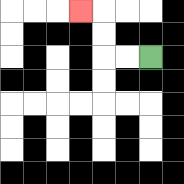{'start': '[6, 2]', 'end': '[3, 0]', 'path_directions': 'L,L,U,U,L', 'path_coordinates': '[[6, 2], [5, 2], [4, 2], [4, 1], [4, 0], [3, 0]]'}